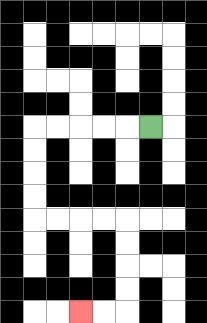{'start': '[6, 5]', 'end': '[3, 13]', 'path_directions': 'L,L,L,L,L,D,D,D,D,R,R,R,R,D,D,D,D,L,L', 'path_coordinates': '[[6, 5], [5, 5], [4, 5], [3, 5], [2, 5], [1, 5], [1, 6], [1, 7], [1, 8], [1, 9], [2, 9], [3, 9], [4, 9], [5, 9], [5, 10], [5, 11], [5, 12], [5, 13], [4, 13], [3, 13]]'}